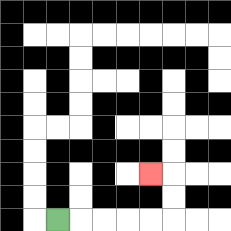{'start': '[2, 9]', 'end': '[6, 7]', 'path_directions': 'R,R,R,R,R,U,U,L', 'path_coordinates': '[[2, 9], [3, 9], [4, 9], [5, 9], [6, 9], [7, 9], [7, 8], [7, 7], [6, 7]]'}